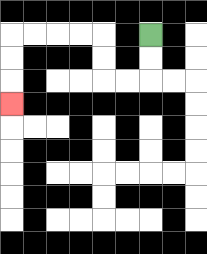{'start': '[6, 1]', 'end': '[0, 4]', 'path_directions': 'D,D,L,L,U,U,L,L,L,L,D,D,D', 'path_coordinates': '[[6, 1], [6, 2], [6, 3], [5, 3], [4, 3], [4, 2], [4, 1], [3, 1], [2, 1], [1, 1], [0, 1], [0, 2], [0, 3], [0, 4]]'}